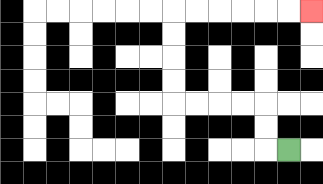{'start': '[12, 6]', 'end': '[13, 0]', 'path_directions': 'L,U,U,L,L,L,L,U,U,U,U,R,R,R,R,R,R', 'path_coordinates': '[[12, 6], [11, 6], [11, 5], [11, 4], [10, 4], [9, 4], [8, 4], [7, 4], [7, 3], [7, 2], [7, 1], [7, 0], [8, 0], [9, 0], [10, 0], [11, 0], [12, 0], [13, 0]]'}